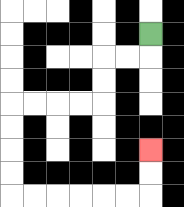{'start': '[6, 1]', 'end': '[6, 6]', 'path_directions': 'D,L,L,D,D,L,L,L,L,D,D,D,D,R,R,R,R,R,R,U,U', 'path_coordinates': '[[6, 1], [6, 2], [5, 2], [4, 2], [4, 3], [4, 4], [3, 4], [2, 4], [1, 4], [0, 4], [0, 5], [0, 6], [0, 7], [0, 8], [1, 8], [2, 8], [3, 8], [4, 8], [5, 8], [6, 8], [6, 7], [6, 6]]'}